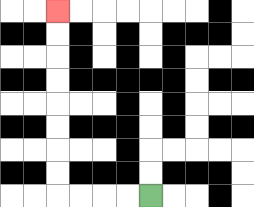{'start': '[6, 8]', 'end': '[2, 0]', 'path_directions': 'L,L,L,L,U,U,U,U,U,U,U,U', 'path_coordinates': '[[6, 8], [5, 8], [4, 8], [3, 8], [2, 8], [2, 7], [2, 6], [2, 5], [2, 4], [2, 3], [2, 2], [2, 1], [2, 0]]'}